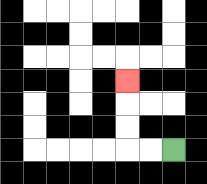{'start': '[7, 6]', 'end': '[5, 3]', 'path_directions': 'L,L,U,U,U', 'path_coordinates': '[[7, 6], [6, 6], [5, 6], [5, 5], [5, 4], [5, 3]]'}